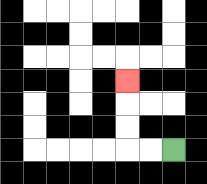{'start': '[7, 6]', 'end': '[5, 3]', 'path_directions': 'L,L,U,U,U', 'path_coordinates': '[[7, 6], [6, 6], [5, 6], [5, 5], [5, 4], [5, 3]]'}